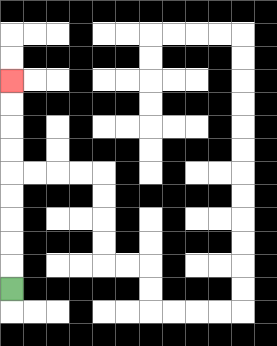{'start': '[0, 12]', 'end': '[0, 3]', 'path_directions': 'U,U,U,U,U,U,U,U,U', 'path_coordinates': '[[0, 12], [0, 11], [0, 10], [0, 9], [0, 8], [0, 7], [0, 6], [0, 5], [0, 4], [0, 3]]'}